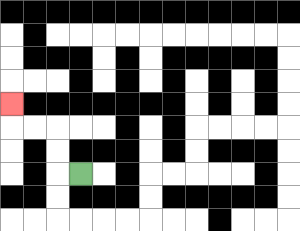{'start': '[3, 7]', 'end': '[0, 4]', 'path_directions': 'L,U,U,L,L,U', 'path_coordinates': '[[3, 7], [2, 7], [2, 6], [2, 5], [1, 5], [0, 5], [0, 4]]'}